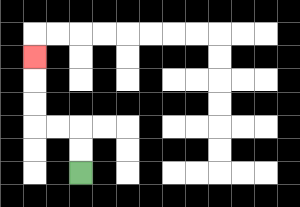{'start': '[3, 7]', 'end': '[1, 2]', 'path_directions': 'U,U,L,L,U,U,U', 'path_coordinates': '[[3, 7], [3, 6], [3, 5], [2, 5], [1, 5], [1, 4], [1, 3], [1, 2]]'}